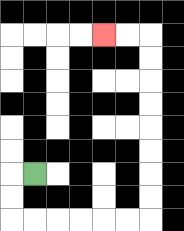{'start': '[1, 7]', 'end': '[4, 1]', 'path_directions': 'L,D,D,R,R,R,R,R,R,U,U,U,U,U,U,U,U,L,L', 'path_coordinates': '[[1, 7], [0, 7], [0, 8], [0, 9], [1, 9], [2, 9], [3, 9], [4, 9], [5, 9], [6, 9], [6, 8], [6, 7], [6, 6], [6, 5], [6, 4], [6, 3], [6, 2], [6, 1], [5, 1], [4, 1]]'}